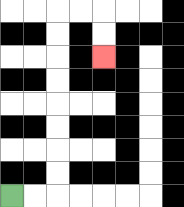{'start': '[0, 8]', 'end': '[4, 2]', 'path_directions': 'R,R,U,U,U,U,U,U,U,U,R,R,D,D', 'path_coordinates': '[[0, 8], [1, 8], [2, 8], [2, 7], [2, 6], [2, 5], [2, 4], [2, 3], [2, 2], [2, 1], [2, 0], [3, 0], [4, 0], [4, 1], [4, 2]]'}